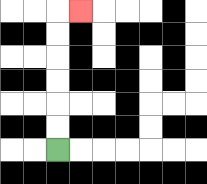{'start': '[2, 6]', 'end': '[3, 0]', 'path_directions': 'U,U,U,U,U,U,R', 'path_coordinates': '[[2, 6], [2, 5], [2, 4], [2, 3], [2, 2], [2, 1], [2, 0], [3, 0]]'}